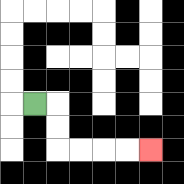{'start': '[1, 4]', 'end': '[6, 6]', 'path_directions': 'R,D,D,R,R,R,R', 'path_coordinates': '[[1, 4], [2, 4], [2, 5], [2, 6], [3, 6], [4, 6], [5, 6], [6, 6]]'}